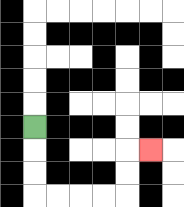{'start': '[1, 5]', 'end': '[6, 6]', 'path_directions': 'D,D,D,R,R,R,R,U,U,R', 'path_coordinates': '[[1, 5], [1, 6], [1, 7], [1, 8], [2, 8], [3, 8], [4, 8], [5, 8], [5, 7], [5, 6], [6, 6]]'}